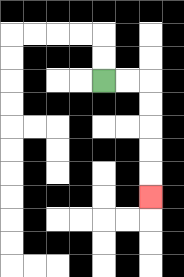{'start': '[4, 3]', 'end': '[6, 8]', 'path_directions': 'R,R,D,D,D,D,D', 'path_coordinates': '[[4, 3], [5, 3], [6, 3], [6, 4], [6, 5], [6, 6], [6, 7], [6, 8]]'}